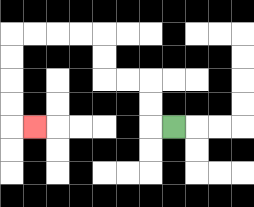{'start': '[7, 5]', 'end': '[1, 5]', 'path_directions': 'L,U,U,L,L,U,U,L,L,L,L,D,D,D,D,R', 'path_coordinates': '[[7, 5], [6, 5], [6, 4], [6, 3], [5, 3], [4, 3], [4, 2], [4, 1], [3, 1], [2, 1], [1, 1], [0, 1], [0, 2], [0, 3], [0, 4], [0, 5], [1, 5]]'}